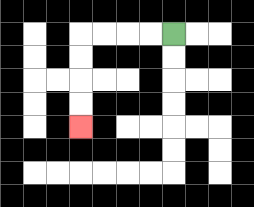{'start': '[7, 1]', 'end': '[3, 5]', 'path_directions': 'L,L,L,L,D,D,D,D', 'path_coordinates': '[[7, 1], [6, 1], [5, 1], [4, 1], [3, 1], [3, 2], [3, 3], [3, 4], [3, 5]]'}